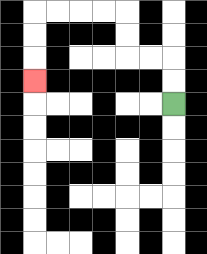{'start': '[7, 4]', 'end': '[1, 3]', 'path_directions': 'U,U,L,L,U,U,L,L,L,L,D,D,D', 'path_coordinates': '[[7, 4], [7, 3], [7, 2], [6, 2], [5, 2], [5, 1], [5, 0], [4, 0], [3, 0], [2, 0], [1, 0], [1, 1], [1, 2], [1, 3]]'}